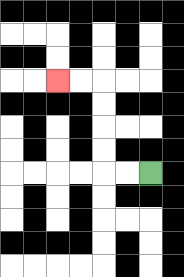{'start': '[6, 7]', 'end': '[2, 3]', 'path_directions': 'L,L,U,U,U,U,L,L', 'path_coordinates': '[[6, 7], [5, 7], [4, 7], [4, 6], [4, 5], [4, 4], [4, 3], [3, 3], [2, 3]]'}